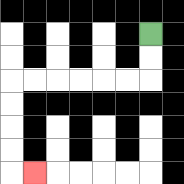{'start': '[6, 1]', 'end': '[1, 7]', 'path_directions': 'D,D,L,L,L,L,L,L,D,D,D,D,R', 'path_coordinates': '[[6, 1], [6, 2], [6, 3], [5, 3], [4, 3], [3, 3], [2, 3], [1, 3], [0, 3], [0, 4], [0, 5], [0, 6], [0, 7], [1, 7]]'}